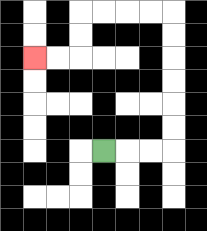{'start': '[4, 6]', 'end': '[1, 2]', 'path_directions': 'R,R,R,U,U,U,U,U,U,L,L,L,L,D,D,L,L', 'path_coordinates': '[[4, 6], [5, 6], [6, 6], [7, 6], [7, 5], [7, 4], [7, 3], [7, 2], [7, 1], [7, 0], [6, 0], [5, 0], [4, 0], [3, 0], [3, 1], [3, 2], [2, 2], [1, 2]]'}